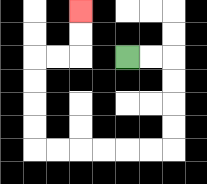{'start': '[5, 2]', 'end': '[3, 0]', 'path_directions': 'R,R,D,D,D,D,L,L,L,L,L,L,U,U,U,U,R,R,U,U', 'path_coordinates': '[[5, 2], [6, 2], [7, 2], [7, 3], [7, 4], [7, 5], [7, 6], [6, 6], [5, 6], [4, 6], [3, 6], [2, 6], [1, 6], [1, 5], [1, 4], [1, 3], [1, 2], [2, 2], [3, 2], [3, 1], [3, 0]]'}